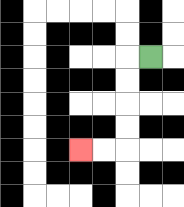{'start': '[6, 2]', 'end': '[3, 6]', 'path_directions': 'L,D,D,D,D,L,L', 'path_coordinates': '[[6, 2], [5, 2], [5, 3], [5, 4], [5, 5], [5, 6], [4, 6], [3, 6]]'}